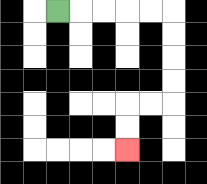{'start': '[2, 0]', 'end': '[5, 6]', 'path_directions': 'R,R,R,R,R,D,D,D,D,L,L,D,D', 'path_coordinates': '[[2, 0], [3, 0], [4, 0], [5, 0], [6, 0], [7, 0], [7, 1], [7, 2], [7, 3], [7, 4], [6, 4], [5, 4], [5, 5], [5, 6]]'}